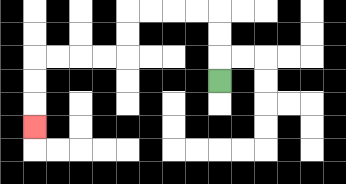{'start': '[9, 3]', 'end': '[1, 5]', 'path_directions': 'U,U,U,L,L,L,L,D,D,L,L,L,L,D,D,D', 'path_coordinates': '[[9, 3], [9, 2], [9, 1], [9, 0], [8, 0], [7, 0], [6, 0], [5, 0], [5, 1], [5, 2], [4, 2], [3, 2], [2, 2], [1, 2], [1, 3], [1, 4], [1, 5]]'}